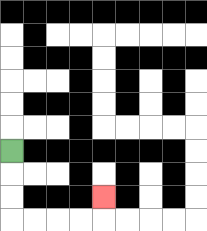{'start': '[0, 6]', 'end': '[4, 8]', 'path_directions': 'D,D,D,R,R,R,R,U', 'path_coordinates': '[[0, 6], [0, 7], [0, 8], [0, 9], [1, 9], [2, 9], [3, 9], [4, 9], [4, 8]]'}